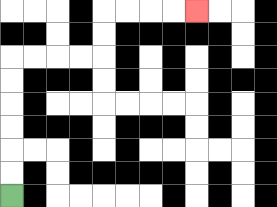{'start': '[0, 8]', 'end': '[8, 0]', 'path_directions': 'U,U,U,U,U,U,R,R,R,R,U,U,R,R,R,R', 'path_coordinates': '[[0, 8], [0, 7], [0, 6], [0, 5], [0, 4], [0, 3], [0, 2], [1, 2], [2, 2], [3, 2], [4, 2], [4, 1], [4, 0], [5, 0], [6, 0], [7, 0], [8, 0]]'}